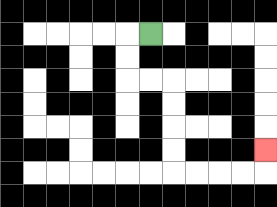{'start': '[6, 1]', 'end': '[11, 6]', 'path_directions': 'L,D,D,R,R,D,D,D,D,R,R,R,R,U', 'path_coordinates': '[[6, 1], [5, 1], [5, 2], [5, 3], [6, 3], [7, 3], [7, 4], [7, 5], [7, 6], [7, 7], [8, 7], [9, 7], [10, 7], [11, 7], [11, 6]]'}